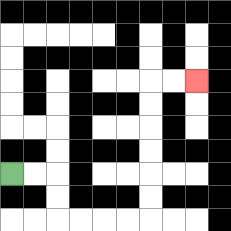{'start': '[0, 7]', 'end': '[8, 3]', 'path_directions': 'R,R,D,D,R,R,R,R,U,U,U,U,U,U,R,R', 'path_coordinates': '[[0, 7], [1, 7], [2, 7], [2, 8], [2, 9], [3, 9], [4, 9], [5, 9], [6, 9], [6, 8], [6, 7], [6, 6], [6, 5], [6, 4], [6, 3], [7, 3], [8, 3]]'}